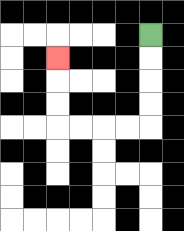{'start': '[6, 1]', 'end': '[2, 2]', 'path_directions': 'D,D,D,D,L,L,L,L,U,U,U', 'path_coordinates': '[[6, 1], [6, 2], [6, 3], [6, 4], [6, 5], [5, 5], [4, 5], [3, 5], [2, 5], [2, 4], [2, 3], [2, 2]]'}